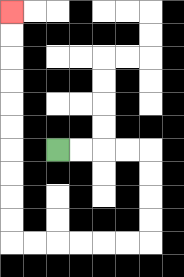{'start': '[2, 6]', 'end': '[0, 0]', 'path_directions': 'R,R,R,R,D,D,D,D,L,L,L,L,L,L,U,U,U,U,U,U,U,U,U,U', 'path_coordinates': '[[2, 6], [3, 6], [4, 6], [5, 6], [6, 6], [6, 7], [6, 8], [6, 9], [6, 10], [5, 10], [4, 10], [3, 10], [2, 10], [1, 10], [0, 10], [0, 9], [0, 8], [0, 7], [0, 6], [0, 5], [0, 4], [0, 3], [0, 2], [0, 1], [0, 0]]'}